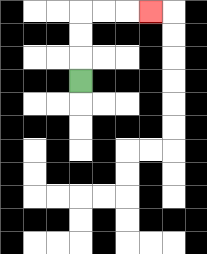{'start': '[3, 3]', 'end': '[6, 0]', 'path_directions': 'U,U,U,R,R,R', 'path_coordinates': '[[3, 3], [3, 2], [3, 1], [3, 0], [4, 0], [5, 0], [6, 0]]'}